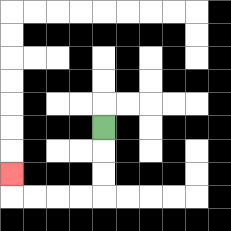{'start': '[4, 5]', 'end': '[0, 7]', 'path_directions': 'D,D,D,L,L,L,L,U', 'path_coordinates': '[[4, 5], [4, 6], [4, 7], [4, 8], [3, 8], [2, 8], [1, 8], [0, 8], [0, 7]]'}